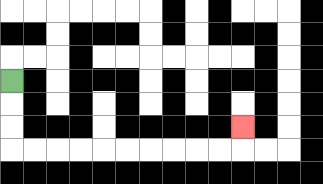{'start': '[0, 3]', 'end': '[10, 5]', 'path_directions': 'D,D,D,R,R,R,R,R,R,R,R,R,R,U', 'path_coordinates': '[[0, 3], [0, 4], [0, 5], [0, 6], [1, 6], [2, 6], [3, 6], [4, 6], [5, 6], [6, 6], [7, 6], [8, 6], [9, 6], [10, 6], [10, 5]]'}